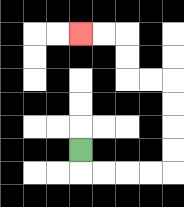{'start': '[3, 6]', 'end': '[3, 1]', 'path_directions': 'D,R,R,R,R,U,U,U,U,L,L,U,U,L,L', 'path_coordinates': '[[3, 6], [3, 7], [4, 7], [5, 7], [6, 7], [7, 7], [7, 6], [7, 5], [7, 4], [7, 3], [6, 3], [5, 3], [5, 2], [5, 1], [4, 1], [3, 1]]'}